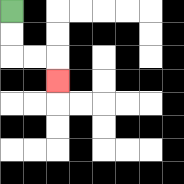{'start': '[0, 0]', 'end': '[2, 3]', 'path_directions': 'D,D,R,R,D', 'path_coordinates': '[[0, 0], [0, 1], [0, 2], [1, 2], [2, 2], [2, 3]]'}